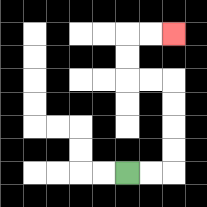{'start': '[5, 7]', 'end': '[7, 1]', 'path_directions': 'R,R,U,U,U,U,L,L,U,U,R,R', 'path_coordinates': '[[5, 7], [6, 7], [7, 7], [7, 6], [7, 5], [7, 4], [7, 3], [6, 3], [5, 3], [5, 2], [5, 1], [6, 1], [7, 1]]'}